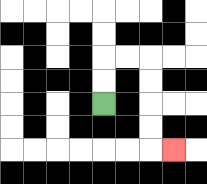{'start': '[4, 4]', 'end': '[7, 6]', 'path_directions': 'U,U,R,R,D,D,D,D,R', 'path_coordinates': '[[4, 4], [4, 3], [4, 2], [5, 2], [6, 2], [6, 3], [6, 4], [6, 5], [6, 6], [7, 6]]'}